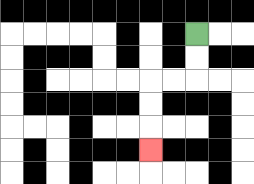{'start': '[8, 1]', 'end': '[6, 6]', 'path_directions': 'D,D,L,L,D,D,D', 'path_coordinates': '[[8, 1], [8, 2], [8, 3], [7, 3], [6, 3], [6, 4], [6, 5], [6, 6]]'}